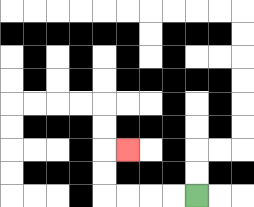{'start': '[8, 8]', 'end': '[5, 6]', 'path_directions': 'L,L,L,L,U,U,R', 'path_coordinates': '[[8, 8], [7, 8], [6, 8], [5, 8], [4, 8], [4, 7], [4, 6], [5, 6]]'}